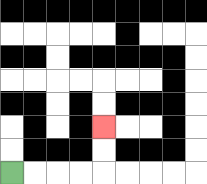{'start': '[0, 7]', 'end': '[4, 5]', 'path_directions': 'R,R,R,R,U,U', 'path_coordinates': '[[0, 7], [1, 7], [2, 7], [3, 7], [4, 7], [4, 6], [4, 5]]'}